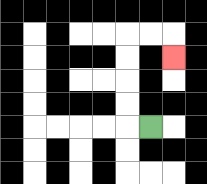{'start': '[6, 5]', 'end': '[7, 2]', 'path_directions': 'L,U,U,U,U,R,R,D', 'path_coordinates': '[[6, 5], [5, 5], [5, 4], [5, 3], [5, 2], [5, 1], [6, 1], [7, 1], [7, 2]]'}